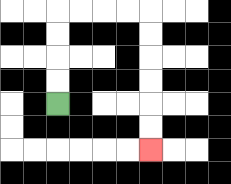{'start': '[2, 4]', 'end': '[6, 6]', 'path_directions': 'U,U,U,U,R,R,R,R,D,D,D,D,D,D', 'path_coordinates': '[[2, 4], [2, 3], [2, 2], [2, 1], [2, 0], [3, 0], [4, 0], [5, 0], [6, 0], [6, 1], [6, 2], [6, 3], [6, 4], [6, 5], [6, 6]]'}